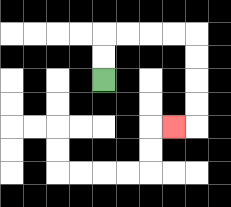{'start': '[4, 3]', 'end': '[7, 5]', 'path_directions': 'U,U,R,R,R,R,D,D,D,D,L', 'path_coordinates': '[[4, 3], [4, 2], [4, 1], [5, 1], [6, 1], [7, 1], [8, 1], [8, 2], [8, 3], [8, 4], [8, 5], [7, 5]]'}